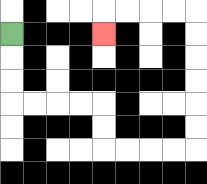{'start': '[0, 1]', 'end': '[4, 1]', 'path_directions': 'D,D,D,R,R,R,R,D,D,R,R,R,R,U,U,U,U,U,U,L,L,L,L,D', 'path_coordinates': '[[0, 1], [0, 2], [0, 3], [0, 4], [1, 4], [2, 4], [3, 4], [4, 4], [4, 5], [4, 6], [5, 6], [6, 6], [7, 6], [8, 6], [8, 5], [8, 4], [8, 3], [8, 2], [8, 1], [8, 0], [7, 0], [6, 0], [5, 0], [4, 0], [4, 1]]'}